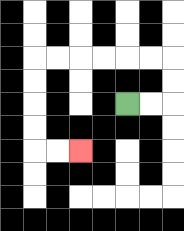{'start': '[5, 4]', 'end': '[3, 6]', 'path_directions': 'R,R,U,U,L,L,L,L,L,L,D,D,D,D,R,R', 'path_coordinates': '[[5, 4], [6, 4], [7, 4], [7, 3], [7, 2], [6, 2], [5, 2], [4, 2], [3, 2], [2, 2], [1, 2], [1, 3], [1, 4], [1, 5], [1, 6], [2, 6], [3, 6]]'}